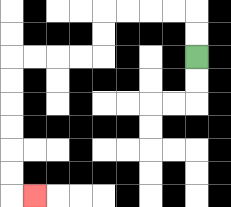{'start': '[8, 2]', 'end': '[1, 8]', 'path_directions': 'U,U,L,L,L,L,D,D,L,L,L,L,D,D,D,D,D,D,R', 'path_coordinates': '[[8, 2], [8, 1], [8, 0], [7, 0], [6, 0], [5, 0], [4, 0], [4, 1], [4, 2], [3, 2], [2, 2], [1, 2], [0, 2], [0, 3], [0, 4], [0, 5], [0, 6], [0, 7], [0, 8], [1, 8]]'}